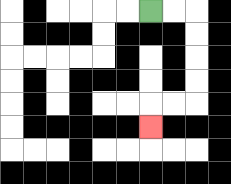{'start': '[6, 0]', 'end': '[6, 5]', 'path_directions': 'R,R,D,D,D,D,L,L,D', 'path_coordinates': '[[6, 0], [7, 0], [8, 0], [8, 1], [8, 2], [8, 3], [8, 4], [7, 4], [6, 4], [6, 5]]'}